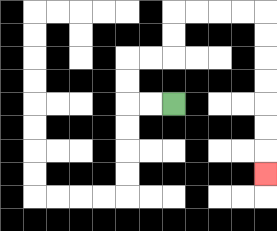{'start': '[7, 4]', 'end': '[11, 7]', 'path_directions': 'L,L,U,U,R,R,U,U,R,R,R,R,D,D,D,D,D,D,D', 'path_coordinates': '[[7, 4], [6, 4], [5, 4], [5, 3], [5, 2], [6, 2], [7, 2], [7, 1], [7, 0], [8, 0], [9, 0], [10, 0], [11, 0], [11, 1], [11, 2], [11, 3], [11, 4], [11, 5], [11, 6], [11, 7]]'}